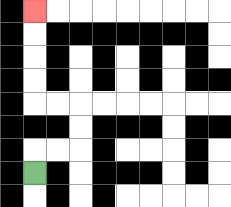{'start': '[1, 7]', 'end': '[1, 0]', 'path_directions': 'U,R,R,U,U,L,L,U,U,U,U', 'path_coordinates': '[[1, 7], [1, 6], [2, 6], [3, 6], [3, 5], [3, 4], [2, 4], [1, 4], [1, 3], [1, 2], [1, 1], [1, 0]]'}